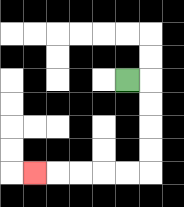{'start': '[5, 3]', 'end': '[1, 7]', 'path_directions': 'R,D,D,D,D,L,L,L,L,L', 'path_coordinates': '[[5, 3], [6, 3], [6, 4], [6, 5], [6, 6], [6, 7], [5, 7], [4, 7], [3, 7], [2, 7], [1, 7]]'}